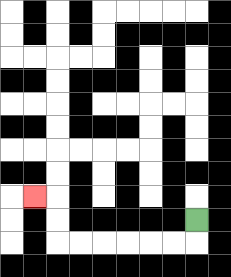{'start': '[8, 9]', 'end': '[1, 8]', 'path_directions': 'D,L,L,L,L,L,L,U,U,L', 'path_coordinates': '[[8, 9], [8, 10], [7, 10], [6, 10], [5, 10], [4, 10], [3, 10], [2, 10], [2, 9], [2, 8], [1, 8]]'}